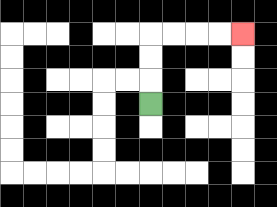{'start': '[6, 4]', 'end': '[10, 1]', 'path_directions': 'U,U,U,R,R,R,R', 'path_coordinates': '[[6, 4], [6, 3], [6, 2], [6, 1], [7, 1], [8, 1], [9, 1], [10, 1]]'}